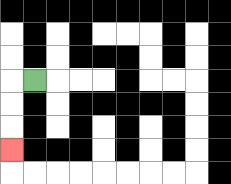{'start': '[1, 3]', 'end': '[0, 6]', 'path_directions': 'L,D,D,D', 'path_coordinates': '[[1, 3], [0, 3], [0, 4], [0, 5], [0, 6]]'}